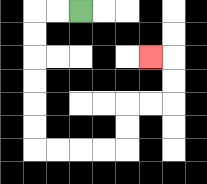{'start': '[3, 0]', 'end': '[6, 2]', 'path_directions': 'L,L,D,D,D,D,D,D,R,R,R,R,U,U,R,R,U,U,L', 'path_coordinates': '[[3, 0], [2, 0], [1, 0], [1, 1], [1, 2], [1, 3], [1, 4], [1, 5], [1, 6], [2, 6], [3, 6], [4, 6], [5, 6], [5, 5], [5, 4], [6, 4], [7, 4], [7, 3], [7, 2], [6, 2]]'}